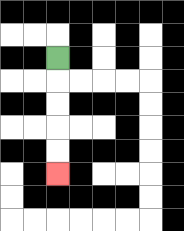{'start': '[2, 2]', 'end': '[2, 7]', 'path_directions': 'D,D,D,D,D', 'path_coordinates': '[[2, 2], [2, 3], [2, 4], [2, 5], [2, 6], [2, 7]]'}